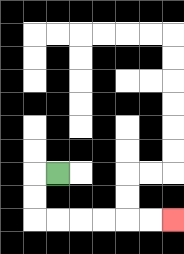{'start': '[2, 7]', 'end': '[7, 9]', 'path_directions': 'L,D,D,R,R,R,R,R,R', 'path_coordinates': '[[2, 7], [1, 7], [1, 8], [1, 9], [2, 9], [3, 9], [4, 9], [5, 9], [6, 9], [7, 9]]'}